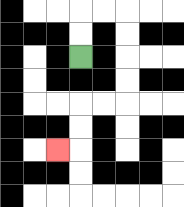{'start': '[3, 2]', 'end': '[2, 6]', 'path_directions': 'U,U,R,R,D,D,D,D,L,L,D,D,L', 'path_coordinates': '[[3, 2], [3, 1], [3, 0], [4, 0], [5, 0], [5, 1], [5, 2], [5, 3], [5, 4], [4, 4], [3, 4], [3, 5], [3, 6], [2, 6]]'}